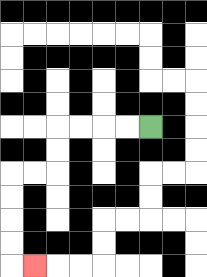{'start': '[6, 5]', 'end': '[1, 11]', 'path_directions': 'L,L,L,L,D,D,L,L,D,D,D,D,R', 'path_coordinates': '[[6, 5], [5, 5], [4, 5], [3, 5], [2, 5], [2, 6], [2, 7], [1, 7], [0, 7], [0, 8], [0, 9], [0, 10], [0, 11], [1, 11]]'}